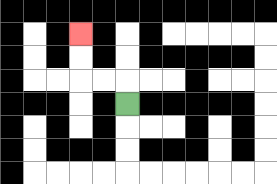{'start': '[5, 4]', 'end': '[3, 1]', 'path_directions': 'U,L,L,U,U', 'path_coordinates': '[[5, 4], [5, 3], [4, 3], [3, 3], [3, 2], [3, 1]]'}